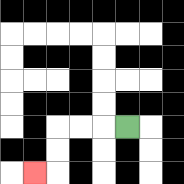{'start': '[5, 5]', 'end': '[1, 7]', 'path_directions': 'L,L,L,D,D,L', 'path_coordinates': '[[5, 5], [4, 5], [3, 5], [2, 5], [2, 6], [2, 7], [1, 7]]'}